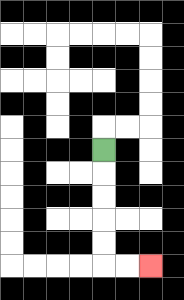{'start': '[4, 6]', 'end': '[6, 11]', 'path_directions': 'D,D,D,D,D,R,R', 'path_coordinates': '[[4, 6], [4, 7], [4, 8], [4, 9], [4, 10], [4, 11], [5, 11], [6, 11]]'}